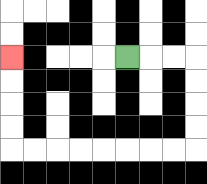{'start': '[5, 2]', 'end': '[0, 2]', 'path_directions': 'R,R,R,D,D,D,D,L,L,L,L,L,L,L,L,U,U,U,U', 'path_coordinates': '[[5, 2], [6, 2], [7, 2], [8, 2], [8, 3], [8, 4], [8, 5], [8, 6], [7, 6], [6, 6], [5, 6], [4, 6], [3, 6], [2, 6], [1, 6], [0, 6], [0, 5], [0, 4], [0, 3], [0, 2]]'}